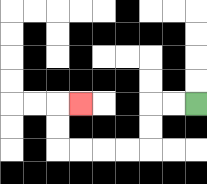{'start': '[8, 4]', 'end': '[3, 4]', 'path_directions': 'L,L,D,D,L,L,L,L,U,U,R', 'path_coordinates': '[[8, 4], [7, 4], [6, 4], [6, 5], [6, 6], [5, 6], [4, 6], [3, 6], [2, 6], [2, 5], [2, 4], [3, 4]]'}